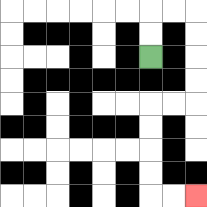{'start': '[6, 2]', 'end': '[8, 8]', 'path_directions': 'U,U,R,R,D,D,D,D,L,L,D,D,D,D,R,R', 'path_coordinates': '[[6, 2], [6, 1], [6, 0], [7, 0], [8, 0], [8, 1], [8, 2], [8, 3], [8, 4], [7, 4], [6, 4], [6, 5], [6, 6], [6, 7], [6, 8], [7, 8], [8, 8]]'}